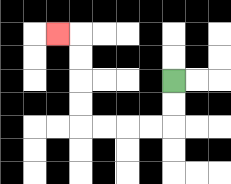{'start': '[7, 3]', 'end': '[2, 1]', 'path_directions': 'D,D,L,L,L,L,U,U,U,U,L', 'path_coordinates': '[[7, 3], [7, 4], [7, 5], [6, 5], [5, 5], [4, 5], [3, 5], [3, 4], [3, 3], [3, 2], [3, 1], [2, 1]]'}